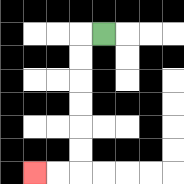{'start': '[4, 1]', 'end': '[1, 7]', 'path_directions': 'L,D,D,D,D,D,D,L,L', 'path_coordinates': '[[4, 1], [3, 1], [3, 2], [3, 3], [3, 4], [3, 5], [3, 6], [3, 7], [2, 7], [1, 7]]'}